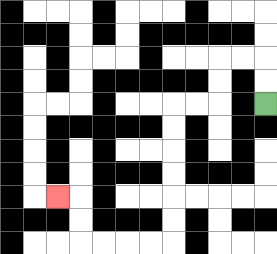{'start': '[11, 4]', 'end': '[2, 8]', 'path_directions': 'U,U,L,L,D,D,L,L,D,D,D,D,D,D,L,L,L,L,U,U,L', 'path_coordinates': '[[11, 4], [11, 3], [11, 2], [10, 2], [9, 2], [9, 3], [9, 4], [8, 4], [7, 4], [7, 5], [7, 6], [7, 7], [7, 8], [7, 9], [7, 10], [6, 10], [5, 10], [4, 10], [3, 10], [3, 9], [3, 8], [2, 8]]'}